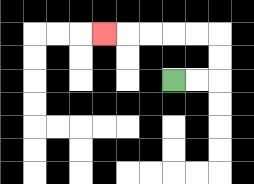{'start': '[7, 3]', 'end': '[4, 1]', 'path_directions': 'R,R,U,U,L,L,L,L,L', 'path_coordinates': '[[7, 3], [8, 3], [9, 3], [9, 2], [9, 1], [8, 1], [7, 1], [6, 1], [5, 1], [4, 1]]'}